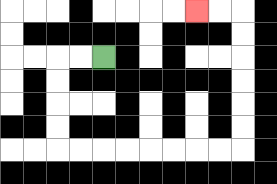{'start': '[4, 2]', 'end': '[8, 0]', 'path_directions': 'L,L,D,D,D,D,R,R,R,R,R,R,R,R,U,U,U,U,U,U,L,L', 'path_coordinates': '[[4, 2], [3, 2], [2, 2], [2, 3], [2, 4], [2, 5], [2, 6], [3, 6], [4, 6], [5, 6], [6, 6], [7, 6], [8, 6], [9, 6], [10, 6], [10, 5], [10, 4], [10, 3], [10, 2], [10, 1], [10, 0], [9, 0], [8, 0]]'}